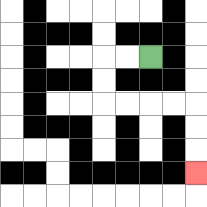{'start': '[6, 2]', 'end': '[8, 7]', 'path_directions': 'L,L,D,D,R,R,R,R,D,D,D', 'path_coordinates': '[[6, 2], [5, 2], [4, 2], [4, 3], [4, 4], [5, 4], [6, 4], [7, 4], [8, 4], [8, 5], [8, 6], [8, 7]]'}